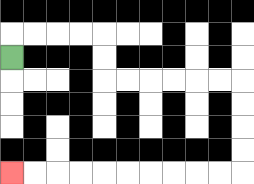{'start': '[0, 2]', 'end': '[0, 7]', 'path_directions': 'U,R,R,R,R,D,D,R,R,R,R,R,R,D,D,D,D,L,L,L,L,L,L,L,L,L,L', 'path_coordinates': '[[0, 2], [0, 1], [1, 1], [2, 1], [3, 1], [4, 1], [4, 2], [4, 3], [5, 3], [6, 3], [7, 3], [8, 3], [9, 3], [10, 3], [10, 4], [10, 5], [10, 6], [10, 7], [9, 7], [8, 7], [7, 7], [6, 7], [5, 7], [4, 7], [3, 7], [2, 7], [1, 7], [0, 7]]'}